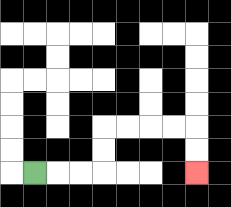{'start': '[1, 7]', 'end': '[8, 7]', 'path_directions': 'R,R,R,U,U,R,R,R,R,D,D', 'path_coordinates': '[[1, 7], [2, 7], [3, 7], [4, 7], [4, 6], [4, 5], [5, 5], [6, 5], [7, 5], [8, 5], [8, 6], [8, 7]]'}